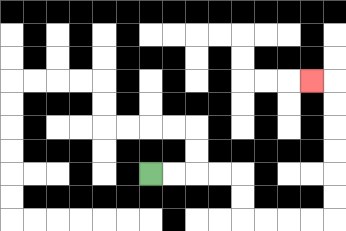{'start': '[6, 7]', 'end': '[13, 3]', 'path_directions': 'R,R,R,R,D,D,R,R,R,R,U,U,U,U,U,U,L', 'path_coordinates': '[[6, 7], [7, 7], [8, 7], [9, 7], [10, 7], [10, 8], [10, 9], [11, 9], [12, 9], [13, 9], [14, 9], [14, 8], [14, 7], [14, 6], [14, 5], [14, 4], [14, 3], [13, 3]]'}